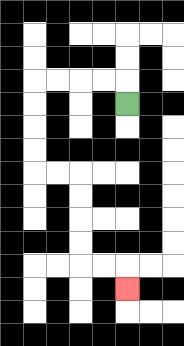{'start': '[5, 4]', 'end': '[5, 12]', 'path_directions': 'U,L,L,L,L,D,D,D,D,R,R,D,D,D,D,R,R,D', 'path_coordinates': '[[5, 4], [5, 3], [4, 3], [3, 3], [2, 3], [1, 3], [1, 4], [1, 5], [1, 6], [1, 7], [2, 7], [3, 7], [3, 8], [3, 9], [3, 10], [3, 11], [4, 11], [5, 11], [5, 12]]'}